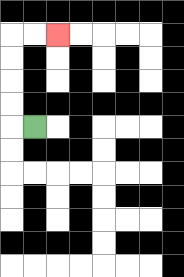{'start': '[1, 5]', 'end': '[2, 1]', 'path_directions': 'L,U,U,U,U,R,R', 'path_coordinates': '[[1, 5], [0, 5], [0, 4], [0, 3], [0, 2], [0, 1], [1, 1], [2, 1]]'}